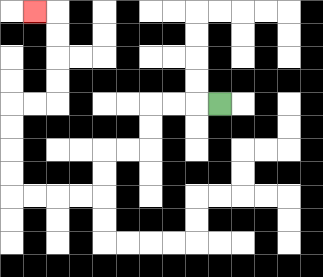{'start': '[9, 4]', 'end': '[1, 0]', 'path_directions': 'L,L,L,D,D,L,L,D,D,L,L,L,L,U,U,U,U,R,R,U,U,U,U,L', 'path_coordinates': '[[9, 4], [8, 4], [7, 4], [6, 4], [6, 5], [6, 6], [5, 6], [4, 6], [4, 7], [4, 8], [3, 8], [2, 8], [1, 8], [0, 8], [0, 7], [0, 6], [0, 5], [0, 4], [1, 4], [2, 4], [2, 3], [2, 2], [2, 1], [2, 0], [1, 0]]'}